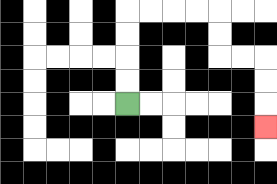{'start': '[5, 4]', 'end': '[11, 5]', 'path_directions': 'U,U,U,U,R,R,R,R,D,D,R,R,D,D,D', 'path_coordinates': '[[5, 4], [5, 3], [5, 2], [5, 1], [5, 0], [6, 0], [7, 0], [8, 0], [9, 0], [9, 1], [9, 2], [10, 2], [11, 2], [11, 3], [11, 4], [11, 5]]'}